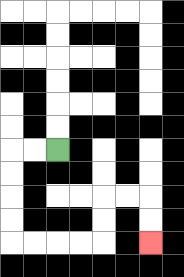{'start': '[2, 6]', 'end': '[6, 10]', 'path_directions': 'L,L,D,D,D,D,R,R,R,R,U,U,R,R,D,D', 'path_coordinates': '[[2, 6], [1, 6], [0, 6], [0, 7], [0, 8], [0, 9], [0, 10], [1, 10], [2, 10], [3, 10], [4, 10], [4, 9], [4, 8], [5, 8], [6, 8], [6, 9], [6, 10]]'}